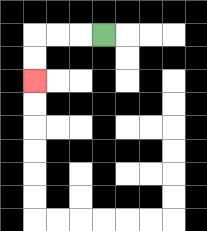{'start': '[4, 1]', 'end': '[1, 3]', 'path_directions': 'L,L,L,D,D', 'path_coordinates': '[[4, 1], [3, 1], [2, 1], [1, 1], [1, 2], [1, 3]]'}